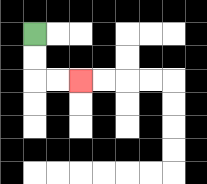{'start': '[1, 1]', 'end': '[3, 3]', 'path_directions': 'D,D,R,R', 'path_coordinates': '[[1, 1], [1, 2], [1, 3], [2, 3], [3, 3]]'}